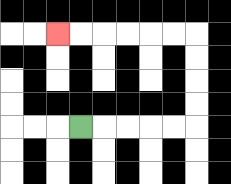{'start': '[3, 5]', 'end': '[2, 1]', 'path_directions': 'R,R,R,R,R,U,U,U,U,L,L,L,L,L,L', 'path_coordinates': '[[3, 5], [4, 5], [5, 5], [6, 5], [7, 5], [8, 5], [8, 4], [8, 3], [8, 2], [8, 1], [7, 1], [6, 1], [5, 1], [4, 1], [3, 1], [2, 1]]'}